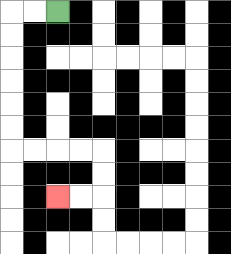{'start': '[2, 0]', 'end': '[2, 8]', 'path_directions': 'L,L,D,D,D,D,D,D,R,R,R,R,D,D,L,L', 'path_coordinates': '[[2, 0], [1, 0], [0, 0], [0, 1], [0, 2], [0, 3], [0, 4], [0, 5], [0, 6], [1, 6], [2, 6], [3, 6], [4, 6], [4, 7], [4, 8], [3, 8], [2, 8]]'}